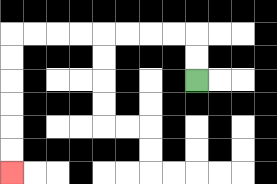{'start': '[8, 3]', 'end': '[0, 7]', 'path_directions': 'U,U,L,L,L,L,L,L,L,L,D,D,D,D,D,D', 'path_coordinates': '[[8, 3], [8, 2], [8, 1], [7, 1], [6, 1], [5, 1], [4, 1], [3, 1], [2, 1], [1, 1], [0, 1], [0, 2], [0, 3], [0, 4], [0, 5], [0, 6], [0, 7]]'}